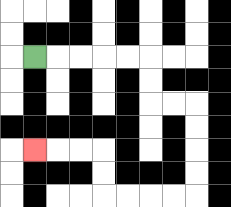{'start': '[1, 2]', 'end': '[1, 6]', 'path_directions': 'R,R,R,R,R,D,D,R,R,D,D,D,D,L,L,L,L,U,U,L,L,L', 'path_coordinates': '[[1, 2], [2, 2], [3, 2], [4, 2], [5, 2], [6, 2], [6, 3], [6, 4], [7, 4], [8, 4], [8, 5], [8, 6], [8, 7], [8, 8], [7, 8], [6, 8], [5, 8], [4, 8], [4, 7], [4, 6], [3, 6], [2, 6], [1, 6]]'}